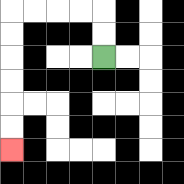{'start': '[4, 2]', 'end': '[0, 6]', 'path_directions': 'U,U,L,L,L,L,D,D,D,D,D,D', 'path_coordinates': '[[4, 2], [4, 1], [4, 0], [3, 0], [2, 0], [1, 0], [0, 0], [0, 1], [0, 2], [0, 3], [0, 4], [0, 5], [0, 6]]'}